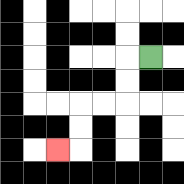{'start': '[6, 2]', 'end': '[2, 6]', 'path_directions': 'L,D,D,L,L,D,D,L', 'path_coordinates': '[[6, 2], [5, 2], [5, 3], [5, 4], [4, 4], [3, 4], [3, 5], [3, 6], [2, 6]]'}